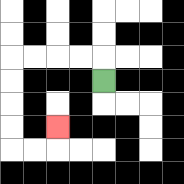{'start': '[4, 3]', 'end': '[2, 5]', 'path_directions': 'U,L,L,L,L,D,D,D,D,R,R,U', 'path_coordinates': '[[4, 3], [4, 2], [3, 2], [2, 2], [1, 2], [0, 2], [0, 3], [0, 4], [0, 5], [0, 6], [1, 6], [2, 6], [2, 5]]'}